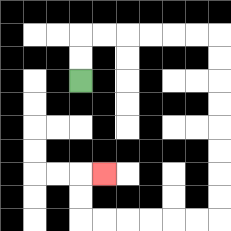{'start': '[3, 3]', 'end': '[4, 7]', 'path_directions': 'U,U,R,R,R,R,R,R,D,D,D,D,D,D,D,D,L,L,L,L,L,L,U,U,R', 'path_coordinates': '[[3, 3], [3, 2], [3, 1], [4, 1], [5, 1], [6, 1], [7, 1], [8, 1], [9, 1], [9, 2], [9, 3], [9, 4], [9, 5], [9, 6], [9, 7], [9, 8], [9, 9], [8, 9], [7, 9], [6, 9], [5, 9], [4, 9], [3, 9], [3, 8], [3, 7], [4, 7]]'}